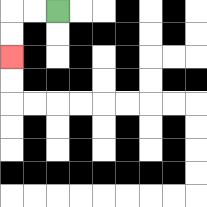{'start': '[2, 0]', 'end': '[0, 2]', 'path_directions': 'L,L,D,D', 'path_coordinates': '[[2, 0], [1, 0], [0, 0], [0, 1], [0, 2]]'}